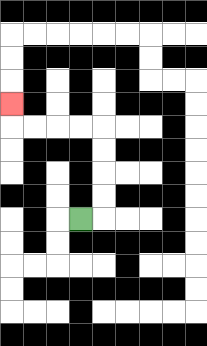{'start': '[3, 9]', 'end': '[0, 4]', 'path_directions': 'R,U,U,U,U,L,L,L,L,U', 'path_coordinates': '[[3, 9], [4, 9], [4, 8], [4, 7], [4, 6], [4, 5], [3, 5], [2, 5], [1, 5], [0, 5], [0, 4]]'}